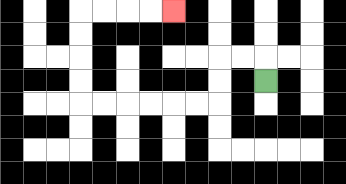{'start': '[11, 3]', 'end': '[7, 0]', 'path_directions': 'U,L,L,D,D,L,L,L,L,L,L,U,U,U,U,R,R,R,R', 'path_coordinates': '[[11, 3], [11, 2], [10, 2], [9, 2], [9, 3], [9, 4], [8, 4], [7, 4], [6, 4], [5, 4], [4, 4], [3, 4], [3, 3], [3, 2], [3, 1], [3, 0], [4, 0], [5, 0], [6, 0], [7, 0]]'}